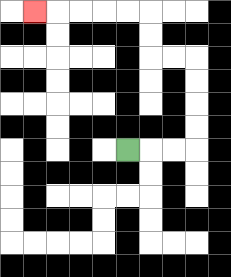{'start': '[5, 6]', 'end': '[1, 0]', 'path_directions': 'R,R,R,U,U,U,U,L,L,U,U,L,L,L,L,L', 'path_coordinates': '[[5, 6], [6, 6], [7, 6], [8, 6], [8, 5], [8, 4], [8, 3], [8, 2], [7, 2], [6, 2], [6, 1], [6, 0], [5, 0], [4, 0], [3, 0], [2, 0], [1, 0]]'}